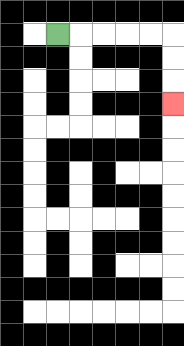{'start': '[2, 1]', 'end': '[7, 4]', 'path_directions': 'R,R,R,R,R,D,D,D', 'path_coordinates': '[[2, 1], [3, 1], [4, 1], [5, 1], [6, 1], [7, 1], [7, 2], [7, 3], [7, 4]]'}